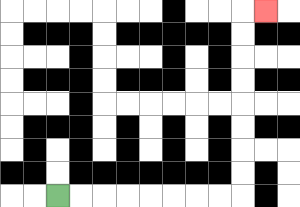{'start': '[2, 8]', 'end': '[11, 0]', 'path_directions': 'R,R,R,R,R,R,R,R,U,U,U,U,U,U,U,U,R', 'path_coordinates': '[[2, 8], [3, 8], [4, 8], [5, 8], [6, 8], [7, 8], [8, 8], [9, 8], [10, 8], [10, 7], [10, 6], [10, 5], [10, 4], [10, 3], [10, 2], [10, 1], [10, 0], [11, 0]]'}